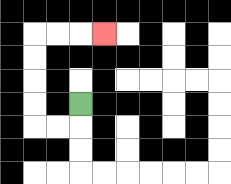{'start': '[3, 4]', 'end': '[4, 1]', 'path_directions': 'D,L,L,U,U,U,U,R,R,R', 'path_coordinates': '[[3, 4], [3, 5], [2, 5], [1, 5], [1, 4], [1, 3], [1, 2], [1, 1], [2, 1], [3, 1], [4, 1]]'}